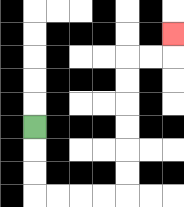{'start': '[1, 5]', 'end': '[7, 1]', 'path_directions': 'D,D,D,R,R,R,R,U,U,U,U,U,U,R,R,U', 'path_coordinates': '[[1, 5], [1, 6], [1, 7], [1, 8], [2, 8], [3, 8], [4, 8], [5, 8], [5, 7], [5, 6], [5, 5], [5, 4], [5, 3], [5, 2], [6, 2], [7, 2], [7, 1]]'}